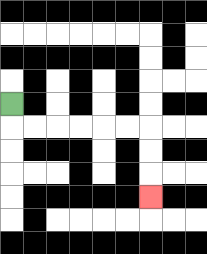{'start': '[0, 4]', 'end': '[6, 8]', 'path_directions': 'D,R,R,R,R,R,R,D,D,D', 'path_coordinates': '[[0, 4], [0, 5], [1, 5], [2, 5], [3, 5], [4, 5], [5, 5], [6, 5], [6, 6], [6, 7], [6, 8]]'}